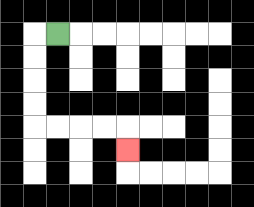{'start': '[2, 1]', 'end': '[5, 6]', 'path_directions': 'L,D,D,D,D,R,R,R,R,D', 'path_coordinates': '[[2, 1], [1, 1], [1, 2], [1, 3], [1, 4], [1, 5], [2, 5], [3, 5], [4, 5], [5, 5], [5, 6]]'}